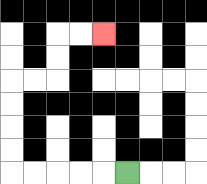{'start': '[5, 7]', 'end': '[4, 1]', 'path_directions': 'L,L,L,L,L,U,U,U,U,R,R,U,U,R,R', 'path_coordinates': '[[5, 7], [4, 7], [3, 7], [2, 7], [1, 7], [0, 7], [0, 6], [0, 5], [0, 4], [0, 3], [1, 3], [2, 3], [2, 2], [2, 1], [3, 1], [4, 1]]'}